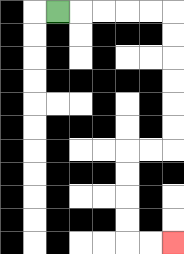{'start': '[2, 0]', 'end': '[7, 10]', 'path_directions': 'R,R,R,R,R,D,D,D,D,D,D,L,L,D,D,D,D,R,R', 'path_coordinates': '[[2, 0], [3, 0], [4, 0], [5, 0], [6, 0], [7, 0], [7, 1], [7, 2], [7, 3], [7, 4], [7, 5], [7, 6], [6, 6], [5, 6], [5, 7], [5, 8], [5, 9], [5, 10], [6, 10], [7, 10]]'}